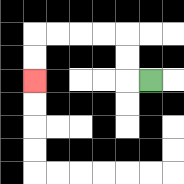{'start': '[6, 3]', 'end': '[1, 3]', 'path_directions': 'L,U,U,L,L,L,L,D,D', 'path_coordinates': '[[6, 3], [5, 3], [5, 2], [5, 1], [4, 1], [3, 1], [2, 1], [1, 1], [1, 2], [1, 3]]'}